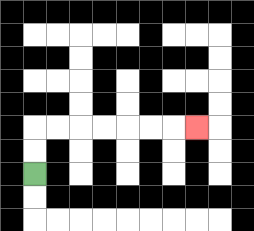{'start': '[1, 7]', 'end': '[8, 5]', 'path_directions': 'U,U,R,R,R,R,R,R,R', 'path_coordinates': '[[1, 7], [1, 6], [1, 5], [2, 5], [3, 5], [4, 5], [5, 5], [6, 5], [7, 5], [8, 5]]'}